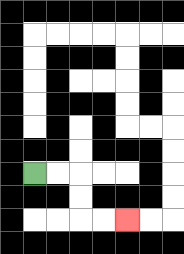{'start': '[1, 7]', 'end': '[5, 9]', 'path_directions': 'R,R,D,D,R,R', 'path_coordinates': '[[1, 7], [2, 7], [3, 7], [3, 8], [3, 9], [4, 9], [5, 9]]'}